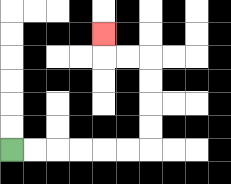{'start': '[0, 6]', 'end': '[4, 1]', 'path_directions': 'R,R,R,R,R,R,U,U,U,U,L,L,U', 'path_coordinates': '[[0, 6], [1, 6], [2, 6], [3, 6], [4, 6], [5, 6], [6, 6], [6, 5], [6, 4], [6, 3], [6, 2], [5, 2], [4, 2], [4, 1]]'}